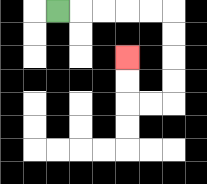{'start': '[2, 0]', 'end': '[5, 2]', 'path_directions': 'R,R,R,R,R,D,D,D,D,L,L,U,U', 'path_coordinates': '[[2, 0], [3, 0], [4, 0], [5, 0], [6, 0], [7, 0], [7, 1], [7, 2], [7, 3], [7, 4], [6, 4], [5, 4], [5, 3], [5, 2]]'}